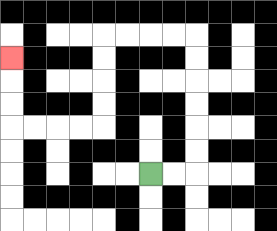{'start': '[6, 7]', 'end': '[0, 2]', 'path_directions': 'R,R,U,U,U,U,U,U,L,L,L,L,D,D,D,D,L,L,L,L,U,U,U', 'path_coordinates': '[[6, 7], [7, 7], [8, 7], [8, 6], [8, 5], [8, 4], [8, 3], [8, 2], [8, 1], [7, 1], [6, 1], [5, 1], [4, 1], [4, 2], [4, 3], [4, 4], [4, 5], [3, 5], [2, 5], [1, 5], [0, 5], [0, 4], [0, 3], [0, 2]]'}